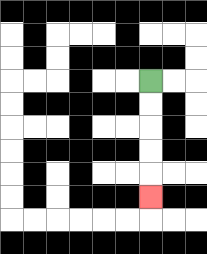{'start': '[6, 3]', 'end': '[6, 8]', 'path_directions': 'D,D,D,D,D', 'path_coordinates': '[[6, 3], [6, 4], [6, 5], [6, 6], [6, 7], [6, 8]]'}